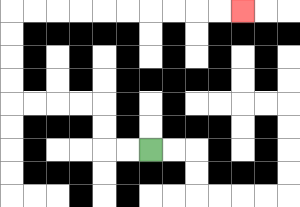{'start': '[6, 6]', 'end': '[10, 0]', 'path_directions': 'L,L,U,U,L,L,L,L,U,U,U,U,R,R,R,R,R,R,R,R,R,R', 'path_coordinates': '[[6, 6], [5, 6], [4, 6], [4, 5], [4, 4], [3, 4], [2, 4], [1, 4], [0, 4], [0, 3], [0, 2], [0, 1], [0, 0], [1, 0], [2, 0], [3, 0], [4, 0], [5, 0], [6, 0], [7, 0], [8, 0], [9, 0], [10, 0]]'}